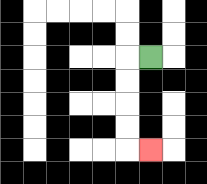{'start': '[6, 2]', 'end': '[6, 6]', 'path_directions': 'L,D,D,D,D,R', 'path_coordinates': '[[6, 2], [5, 2], [5, 3], [5, 4], [5, 5], [5, 6], [6, 6]]'}